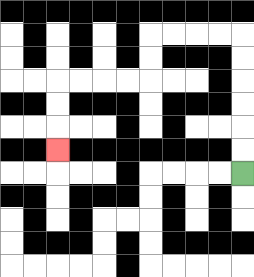{'start': '[10, 7]', 'end': '[2, 6]', 'path_directions': 'U,U,U,U,U,U,L,L,L,L,D,D,L,L,L,L,D,D,D', 'path_coordinates': '[[10, 7], [10, 6], [10, 5], [10, 4], [10, 3], [10, 2], [10, 1], [9, 1], [8, 1], [7, 1], [6, 1], [6, 2], [6, 3], [5, 3], [4, 3], [3, 3], [2, 3], [2, 4], [2, 5], [2, 6]]'}